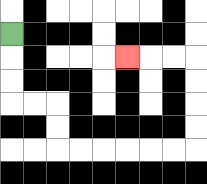{'start': '[0, 1]', 'end': '[5, 2]', 'path_directions': 'D,D,D,R,R,D,D,R,R,R,R,R,R,U,U,U,U,L,L,L', 'path_coordinates': '[[0, 1], [0, 2], [0, 3], [0, 4], [1, 4], [2, 4], [2, 5], [2, 6], [3, 6], [4, 6], [5, 6], [6, 6], [7, 6], [8, 6], [8, 5], [8, 4], [8, 3], [8, 2], [7, 2], [6, 2], [5, 2]]'}